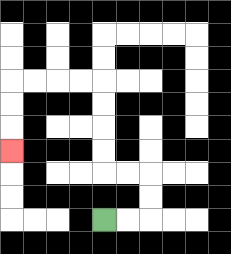{'start': '[4, 9]', 'end': '[0, 6]', 'path_directions': 'R,R,U,U,L,L,U,U,U,U,L,L,L,L,D,D,D', 'path_coordinates': '[[4, 9], [5, 9], [6, 9], [6, 8], [6, 7], [5, 7], [4, 7], [4, 6], [4, 5], [4, 4], [4, 3], [3, 3], [2, 3], [1, 3], [0, 3], [0, 4], [0, 5], [0, 6]]'}